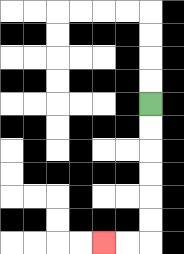{'start': '[6, 4]', 'end': '[4, 10]', 'path_directions': 'D,D,D,D,D,D,L,L', 'path_coordinates': '[[6, 4], [6, 5], [6, 6], [6, 7], [6, 8], [6, 9], [6, 10], [5, 10], [4, 10]]'}